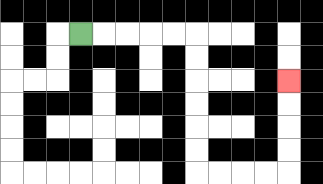{'start': '[3, 1]', 'end': '[12, 3]', 'path_directions': 'R,R,R,R,R,D,D,D,D,D,D,R,R,R,R,U,U,U,U', 'path_coordinates': '[[3, 1], [4, 1], [5, 1], [6, 1], [7, 1], [8, 1], [8, 2], [8, 3], [8, 4], [8, 5], [8, 6], [8, 7], [9, 7], [10, 7], [11, 7], [12, 7], [12, 6], [12, 5], [12, 4], [12, 3]]'}